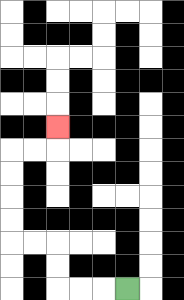{'start': '[5, 12]', 'end': '[2, 5]', 'path_directions': 'L,L,L,U,U,L,L,U,U,U,U,R,R,U', 'path_coordinates': '[[5, 12], [4, 12], [3, 12], [2, 12], [2, 11], [2, 10], [1, 10], [0, 10], [0, 9], [0, 8], [0, 7], [0, 6], [1, 6], [2, 6], [2, 5]]'}